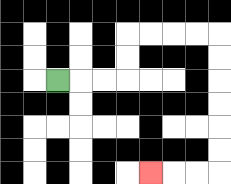{'start': '[2, 3]', 'end': '[6, 7]', 'path_directions': 'R,R,R,U,U,R,R,R,R,D,D,D,D,D,D,L,L,L', 'path_coordinates': '[[2, 3], [3, 3], [4, 3], [5, 3], [5, 2], [5, 1], [6, 1], [7, 1], [8, 1], [9, 1], [9, 2], [9, 3], [9, 4], [9, 5], [9, 6], [9, 7], [8, 7], [7, 7], [6, 7]]'}